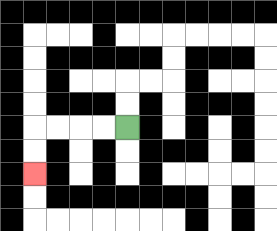{'start': '[5, 5]', 'end': '[1, 7]', 'path_directions': 'L,L,L,L,D,D', 'path_coordinates': '[[5, 5], [4, 5], [3, 5], [2, 5], [1, 5], [1, 6], [1, 7]]'}